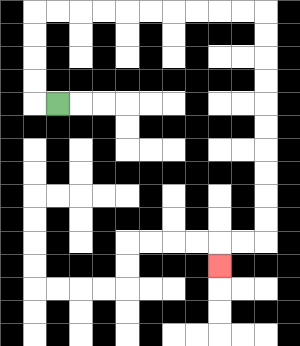{'start': '[2, 4]', 'end': '[9, 11]', 'path_directions': 'L,U,U,U,U,R,R,R,R,R,R,R,R,R,R,D,D,D,D,D,D,D,D,D,D,L,L,D', 'path_coordinates': '[[2, 4], [1, 4], [1, 3], [1, 2], [1, 1], [1, 0], [2, 0], [3, 0], [4, 0], [5, 0], [6, 0], [7, 0], [8, 0], [9, 0], [10, 0], [11, 0], [11, 1], [11, 2], [11, 3], [11, 4], [11, 5], [11, 6], [11, 7], [11, 8], [11, 9], [11, 10], [10, 10], [9, 10], [9, 11]]'}